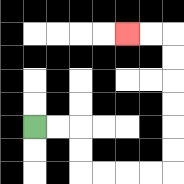{'start': '[1, 5]', 'end': '[5, 1]', 'path_directions': 'R,R,D,D,R,R,R,R,U,U,U,U,U,U,L,L', 'path_coordinates': '[[1, 5], [2, 5], [3, 5], [3, 6], [3, 7], [4, 7], [5, 7], [6, 7], [7, 7], [7, 6], [7, 5], [7, 4], [7, 3], [7, 2], [7, 1], [6, 1], [5, 1]]'}